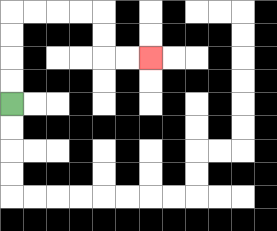{'start': '[0, 4]', 'end': '[6, 2]', 'path_directions': 'U,U,U,U,R,R,R,R,D,D,R,R', 'path_coordinates': '[[0, 4], [0, 3], [0, 2], [0, 1], [0, 0], [1, 0], [2, 0], [3, 0], [4, 0], [4, 1], [4, 2], [5, 2], [6, 2]]'}